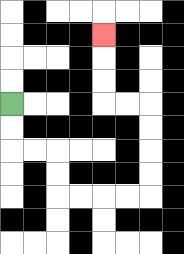{'start': '[0, 4]', 'end': '[4, 1]', 'path_directions': 'D,D,R,R,D,D,R,R,R,R,U,U,U,U,L,L,U,U,U', 'path_coordinates': '[[0, 4], [0, 5], [0, 6], [1, 6], [2, 6], [2, 7], [2, 8], [3, 8], [4, 8], [5, 8], [6, 8], [6, 7], [6, 6], [6, 5], [6, 4], [5, 4], [4, 4], [4, 3], [4, 2], [4, 1]]'}